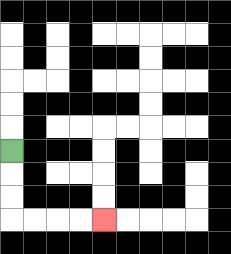{'start': '[0, 6]', 'end': '[4, 9]', 'path_directions': 'D,D,D,R,R,R,R', 'path_coordinates': '[[0, 6], [0, 7], [0, 8], [0, 9], [1, 9], [2, 9], [3, 9], [4, 9]]'}